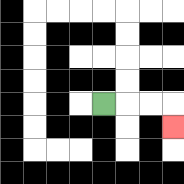{'start': '[4, 4]', 'end': '[7, 5]', 'path_directions': 'R,R,R,D', 'path_coordinates': '[[4, 4], [5, 4], [6, 4], [7, 4], [7, 5]]'}